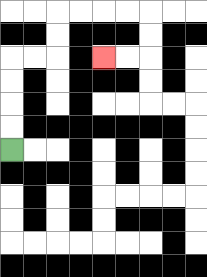{'start': '[0, 6]', 'end': '[4, 2]', 'path_directions': 'U,U,U,U,R,R,U,U,R,R,R,R,D,D,L,L', 'path_coordinates': '[[0, 6], [0, 5], [0, 4], [0, 3], [0, 2], [1, 2], [2, 2], [2, 1], [2, 0], [3, 0], [4, 0], [5, 0], [6, 0], [6, 1], [6, 2], [5, 2], [4, 2]]'}